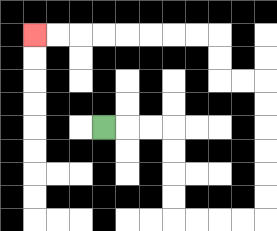{'start': '[4, 5]', 'end': '[1, 1]', 'path_directions': 'R,R,R,D,D,D,D,R,R,R,R,U,U,U,U,U,U,L,L,U,U,L,L,L,L,L,L,L,L', 'path_coordinates': '[[4, 5], [5, 5], [6, 5], [7, 5], [7, 6], [7, 7], [7, 8], [7, 9], [8, 9], [9, 9], [10, 9], [11, 9], [11, 8], [11, 7], [11, 6], [11, 5], [11, 4], [11, 3], [10, 3], [9, 3], [9, 2], [9, 1], [8, 1], [7, 1], [6, 1], [5, 1], [4, 1], [3, 1], [2, 1], [1, 1]]'}